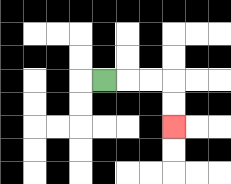{'start': '[4, 3]', 'end': '[7, 5]', 'path_directions': 'R,R,R,D,D', 'path_coordinates': '[[4, 3], [5, 3], [6, 3], [7, 3], [7, 4], [7, 5]]'}